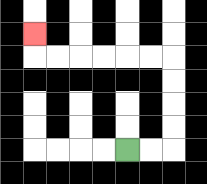{'start': '[5, 6]', 'end': '[1, 1]', 'path_directions': 'R,R,U,U,U,U,L,L,L,L,L,L,U', 'path_coordinates': '[[5, 6], [6, 6], [7, 6], [7, 5], [7, 4], [7, 3], [7, 2], [6, 2], [5, 2], [4, 2], [3, 2], [2, 2], [1, 2], [1, 1]]'}